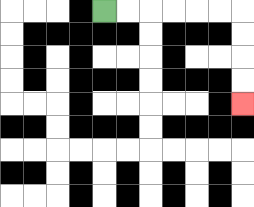{'start': '[4, 0]', 'end': '[10, 4]', 'path_directions': 'R,R,R,R,R,R,D,D,D,D', 'path_coordinates': '[[4, 0], [5, 0], [6, 0], [7, 0], [8, 0], [9, 0], [10, 0], [10, 1], [10, 2], [10, 3], [10, 4]]'}